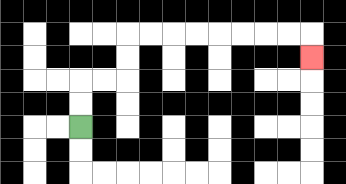{'start': '[3, 5]', 'end': '[13, 2]', 'path_directions': 'U,U,R,R,U,U,R,R,R,R,R,R,R,R,D', 'path_coordinates': '[[3, 5], [3, 4], [3, 3], [4, 3], [5, 3], [5, 2], [5, 1], [6, 1], [7, 1], [8, 1], [9, 1], [10, 1], [11, 1], [12, 1], [13, 1], [13, 2]]'}